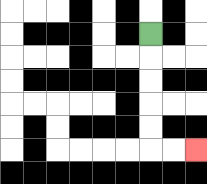{'start': '[6, 1]', 'end': '[8, 6]', 'path_directions': 'D,D,D,D,D,R,R', 'path_coordinates': '[[6, 1], [6, 2], [6, 3], [6, 4], [6, 5], [6, 6], [7, 6], [8, 6]]'}